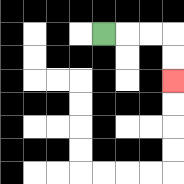{'start': '[4, 1]', 'end': '[7, 3]', 'path_directions': 'R,R,R,D,D', 'path_coordinates': '[[4, 1], [5, 1], [6, 1], [7, 1], [7, 2], [7, 3]]'}